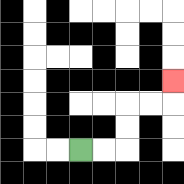{'start': '[3, 6]', 'end': '[7, 3]', 'path_directions': 'R,R,U,U,R,R,U', 'path_coordinates': '[[3, 6], [4, 6], [5, 6], [5, 5], [5, 4], [6, 4], [7, 4], [7, 3]]'}